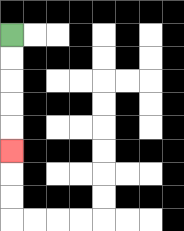{'start': '[0, 1]', 'end': '[0, 6]', 'path_directions': 'D,D,D,D,D', 'path_coordinates': '[[0, 1], [0, 2], [0, 3], [0, 4], [0, 5], [0, 6]]'}